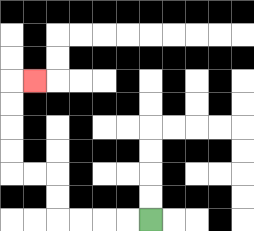{'start': '[6, 9]', 'end': '[1, 3]', 'path_directions': 'L,L,L,L,U,U,L,L,U,U,U,U,R', 'path_coordinates': '[[6, 9], [5, 9], [4, 9], [3, 9], [2, 9], [2, 8], [2, 7], [1, 7], [0, 7], [0, 6], [0, 5], [0, 4], [0, 3], [1, 3]]'}